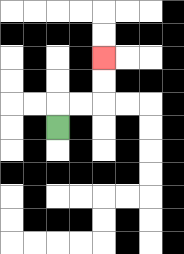{'start': '[2, 5]', 'end': '[4, 2]', 'path_directions': 'U,R,R,U,U', 'path_coordinates': '[[2, 5], [2, 4], [3, 4], [4, 4], [4, 3], [4, 2]]'}